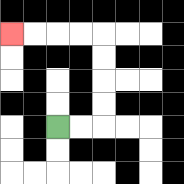{'start': '[2, 5]', 'end': '[0, 1]', 'path_directions': 'R,R,U,U,U,U,L,L,L,L', 'path_coordinates': '[[2, 5], [3, 5], [4, 5], [4, 4], [4, 3], [4, 2], [4, 1], [3, 1], [2, 1], [1, 1], [0, 1]]'}